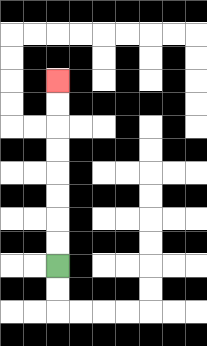{'start': '[2, 11]', 'end': '[2, 3]', 'path_directions': 'U,U,U,U,U,U,U,U', 'path_coordinates': '[[2, 11], [2, 10], [2, 9], [2, 8], [2, 7], [2, 6], [2, 5], [2, 4], [2, 3]]'}